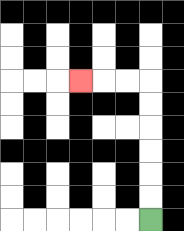{'start': '[6, 9]', 'end': '[3, 3]', 'path_directions': 'U,U,U,U,U,U,L,L,L', 'path_coordinates': '[[6, 9], [6, 8], [6, 7], [6, 6], [6, 5], [6, 4], [6, 3], [5, 3], [4, 3], [3, 3]]'}